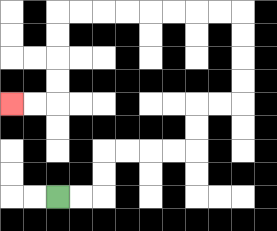{'start': '[2, 8]', 'end': '[0, 4]', 'path_directions': 'R,R,U,U,R,R,R,R,U,U,R,R,U,U,U,U,L,L,L,L,L,L,L,L,D,D,D,D,L,L', 'path_coordinates': '[[2, 8], [3, 8], [4, 8], [4, 7], [4, 6], [5, 6], [6, 6], [7, 6], [8, 6], [8, 5], [8, 4], [9, 4], [10, 4], [10, 3], [10, 2], [10, 1], [10, 0], [9, 0], [8, 0], [7, 0], [6, 0], [5, 0], [4, 0], [3, 0], [2, 0], [2, 1], [2, 2], [2, 3], [2, 4], [1, 4], [0, 4]]'}